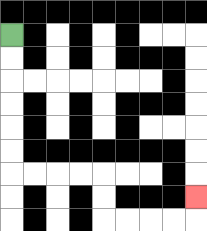{'start': '[0, 1]', 'end': '[8, 8]', 'path_directions': 'D,D,D,D,D,D,R,R,R,R,D,D,R,R,R,R,U', 'path_coordinates': '[[0, 1], [0, 2], [0, 3], [0, 4], [0, 5], [0, 6], [0, 7], [1, 7], [2, 7], [3, 7], [4, 7], [4, 8], [4, 9], [5, 9], [6, 9], [7, 9], [8, 9], [8, 8]]'}